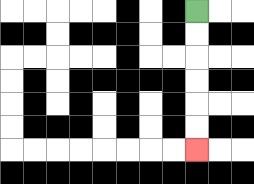{'start': '[8, 0]', 'end': '[8, 6]', 'path_directions': 'D,D,D,D,D,D', 'path_coordinates': '[[8, 0], [8, 1], [8, 2], [8, 3], [8, 4], [8, 5], [8, 6]]'}